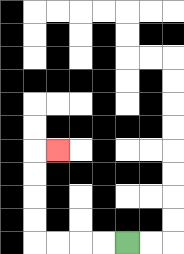{'start': '[5, 10]', 'end': '[2, 6]', 'path_directions': 'L,L,L,L,U,U,U,U,R', 'path_coordinates': '[[5, 10], [4, 10], [3, 10], [2, 10], [1, 10], [1, 9], [1, 8], [1, 7], [1, 6], [2, 6]]'}